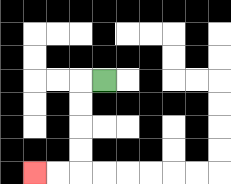{'start': '[4, 3]', 'end': '[1, 7]', 'path_directions': 'L,D,D,D,D,L,L', 'path_coordinates': '[[4, 3], [3, 3], [3, 4], [3, 5], [3, 6], [3, 7], [2, 7], [1, 7]]'}